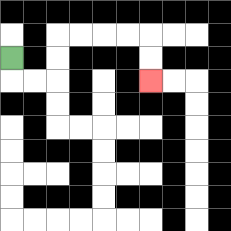{'start': '[0, 2]', 'end': '[6, 3]', 'path_directions': 'D,R,R,U,U,R,R,R,R,D,D', 'path_coordinates': '[[0, 2], [0, 3], [1, 3], [2, 3], [2, 2], [2, 1], [3, 1], [4, 1], [5, 1], [6, 1], [6, 2], [6, 3]]'}